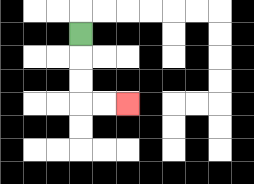{'start': '[3, 1]', 'end': '[5, 4]', 'path_directions': 'D,D,D,R,R', 'path_coordinates': '[[3, 1], [3, 2], [3, 3], [3, 4], [4, 4], [5, 4]]'}